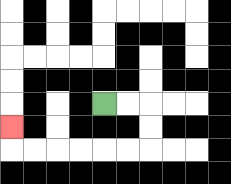{'start': '[4, 4]', 'end': '[0, 5]', 'path_directions': 'R,R,D,D,L,L,L,L,L,L,U', 'path_coordinates': '[[4, 4], [5, 4], [6, 4], [6, 5], [6, 6], [5, 6], [4, 6], [3, 6], [2, 6], [1, 6], [0, 6], [0, 5]]'}